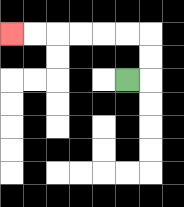{'start': '[5, 3]', 'end': '[0, 1]', 'path_directions': 'R,U,U,L,L,L,L,L,L', 'path_coordinates': '[[5, 3], [6, 3], [6, 2], [6, 1], [5, 1], [4, 1], [3, 1], [2, 1], [1, 1], [0, 1]]'}